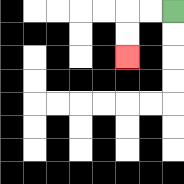{'start': '[7, 0]', 'end': '[5, 2]', 'path_directions': 'L,L,D,D', 'path_coordinates': '[[7, 0], [6, 0], [5, 0], [5, 1], [5, 2]]'}